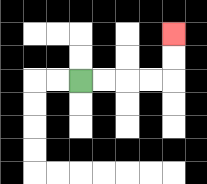{'start': '[3, 3]', 'end': '[7, 1]', 'path_directions': 'R,R,R,R,U,U', 'path_coordinates': '[[3, 3], [4, 3], [5, 3], [6, 3], [7, 3], [7, 2], [7, 1]]'}